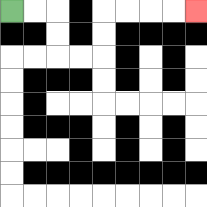{'start': '[0, 0]', 'end': '[8, 0]', 'path_directions': 'R,R,D,D,R,R,U,U,R,R,R,R', 'path_coordinates': '[[0, 0], [1, 0], [2, 0], [2, 1], [2, 2], [3, 2], [4, 2], [4, 1], [4, 0], [5, 0], [6, 0], [7, 0], [8, 0]]'}